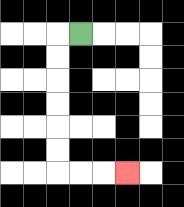{'start': '[3, 1]', 'end': '[5, 7]', 'path_directions': 'L,D,D,D,D,D,D,R,R,R', 'path_coordinates': '[[3, 1], [2, 1], [2, 2], [2, 3], [2, 4], [2, 5], [2, 6], [2, 7], [3, 7], [4, 7], [5, 7]]'}